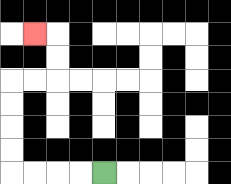{'start': '[4, 7]', 'end': '[1, 1]', 'path_directions': 'L,L,L,L,U,U,U,U,R,R,U,U,L', 'path_coordinates': '[[4, 7], [3, 7], [2, 7], [1, 7], [0, 7], [0, 6], [0, 5], [0, 4], [0, 3], [1, 3], [2, 3], [2, 2], [2, 1], [1, 1]]'}